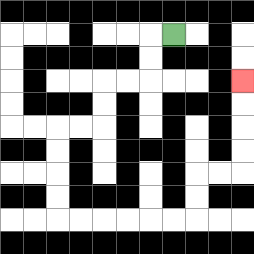{'start': '[7, 1]', 'end': '[10, 3]', 'path_directions': 'L,D,D,L,L,D,D,L,L,D,D,D,D,R,R,R,R,R,R,U,U,R,R,U,U,U,U', 'path_coordinates': '[[7, 1], [6, 1], [6, 2], [6, 3], [5, 3], [4, 3], [4, 4], [4, 5], [3, 5], [2, 5], [2, 6], [2, 7], [2, 8], [2, 9], [3, 9], [4, 9], [5, 9], [6, 9], [7, 9], [8, 9], [8, 8], [8, 7], [9, 7], [10, 7], [10, 6], [10, 5], [10, 4], [10, 3]]'}